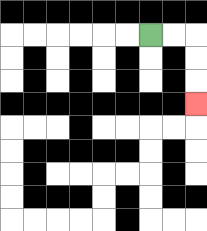{'start': '[6, 1]', 'end': '[8, 4]', 'path_directions': 'R,R,D,D,D', 'path_coordinates': '[[6, 1], [7, 1], [8, 1], [8, 2], [8, 3], [8, 4]]'}